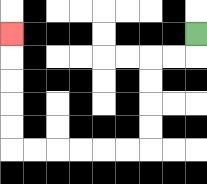{'start': '[8, 1]', 'end': '[0, 1]', 'path_directions': 'D,L,L,D,D,D,D,L,L,L,L,L,L,U,U,U,U,U', 'path_coordinates': '[[8, 1], [8, 2], [7, 2], [6, 2], [6, 3], [6, 4], [6, 5], [6, 6], [5, 6], [4, 6], [3, 6], [2, 6], [1, 6], [0, 6], [0, 5], [0, 4], [0, 3], [0, 2], [0, 1]]'}